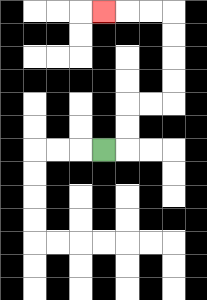{'start': '[4, 6]', 'end': '[4, 0]', 'path_directions': 'R,U,U,R,R,U,U,U,U,L,L,L', 'path_coordinates': '[[4, 6], [5, 6], [5, 5], [5, 4], [6, 4], [7, 4], [7, 3], [7, 2], [7, 1], [7, 0], [6, 0], [5, 0], [4, 0]]'}